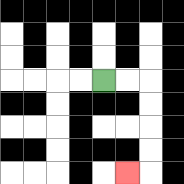{'start': '[4, 3]', 'end': '[5, 7]', 'path_directions': 'R,R,D,D,D,D,L', 'path_coordinates': '[[4, 3], [5, 3], [6, 3], [6, 4], [6, 5], [6, 6], [6, 7], [5, 7]]'}